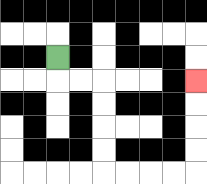{'start': '[2, 2]', 'end': '[8, 3]', 'path_directions': 'D,R,R,D,D,D,D,R,R,R,R,U,U,U,U', 'path_coordinates': '[[2, 2], [2, 3], [3, 3], [4, 3], [4, 4], [4, 5], [4, 6], [4, 7], [5, 7], [6, 7], [7, 7], [8, 7], [8, 6], [8, 5], [8, 4], [8, 3]]'}